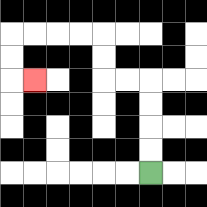{'start': '[6, 7]', 'end': '[1, 3]', 'path_directions': 'U,U,U,U,L,L,U,U,L,L,L,L,D,D,R', 'path_coordinates': '[[6, 7], [6, 6], [6, 5], [6, 4], [6, 3], [5, 3], [4, 3], [4, 2], [4, 1], [3, 1], [2, 1], [1, 1], [0, 1], [0, 2], [0, 3], [1, 3]]'}